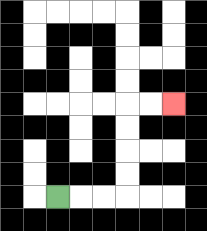{'start': '[2, 8]', 'end': '[7, 4]', 'path_directions': 'R,R,R,U,U,U,U,R,R', 'path_coordinates': '[[2, 8], [3, 8], [4, 8], [5, 8], [5, 7], [5, 6], [5, 5], [5, 4], [6, 4], [7, 4]]'}